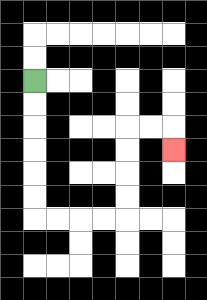{'start': '[1, 3]', 'end': '[7, 6]', 'path_directions': 'D,D,D,D,D,D,R,R,R,R,U,U,U,U,R,R,D', 'path_coordinates': '[[1, 3], [1, 4], [1, 5], [1, 6], [1, 7], [1, 8], [1, 9], [2, 9], [3, 9], [4, 9], [5, 9], [5, 8], [5, 7], [5, 6], [5, 5], [6, 5], [7, 5], [7, 6]]'}